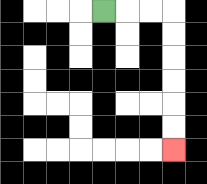{'start': '[4, 0]', 'end': '[7, 6]', 'path_directions': 'R,R,R,D,D,D,D,D,D', 'path_coordinates': '[[4, 0], [5, 0], [6, 0], [7, 0], [7, 1], [7, 2], [7, 3], [7, 4], [7, 5], [7, 6]]'}